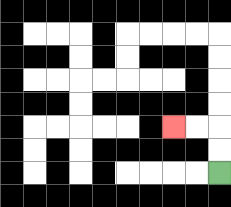{'start': '[9, 7]', 'end': '[7, 5]', 'path_directions': 'U,U,L,L', 'path_coordinates': '[[9, 7], [9, 6], [9, 5], [8, 5], [7, 5]]'}